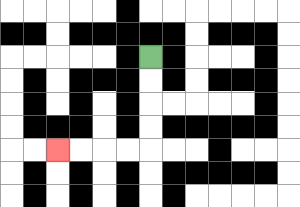{'start': '[6, 2]', 'end': '[2, 6]', 'path_directions': 'D,D,D,D,L,L,L,L', 'path_coordinates': '[[6, 2], [6, 3], [6, 4], [6, 5], [6, 6], [5, 6], [4, 6], [3, 6], [2, 6]]'}